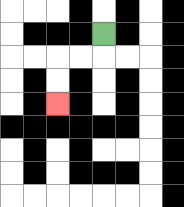{'start': '[4, 1]', 'end': '[2, 4]', 'path_directions': 'D,L,L,D,D', 'path_coordinates': '[[4, 1], [4, 2], [3, 2], [2, 2], [2, 3], [2, 4]]'}